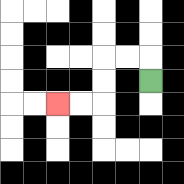{'start': '[6, 3]', 'end': '[2, 4]', 'path_directions': 'U,L,L,D,D,L,L', 'path_coordinates': '[[6, 3], [6, 2], [5, 2], [4, 2], [4, 3], [4, 4], [3, 4], [2, 4]]'}